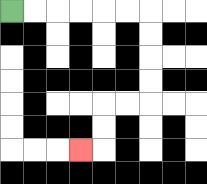{'start': '[0, 0]', 'end': '[3, 6]', 'path_directions': 'R,R,R,R,R,R,D,D,D,D,L,L,D,D,L', 'path_coordinates': '[[0, 0], [1, 0], [2, 0], [3, 0], [4, 0], [5, 0], [6, 0], [6, 1], [6, 2], [6, 3], [6, 4], [5, 4], [4, 4], [4, 5], [4, 6], [3, 6]]'}